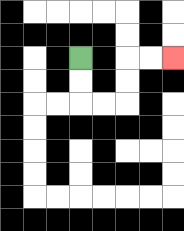{'start': '[3, 2]', 'end': '[7, 2]', 'path_directions': 'D,D,R,R,U,U,R,R', 'path_coordinates': '[[3, 2], [3, 3], [3, 4], [4, 4], [5, 4], [5, 3], [5, 2], [6, 2], [7, 2]]'}